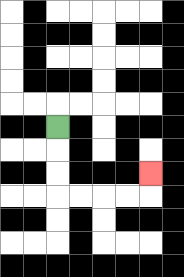{'start': '[2, 5]', 'end': '[6, 7]', 'path_directions': 'D,D,D,R,R,R,R,U', 'path_coordinates': '[[2, 5], [2, 6], [2, 7], [2, 8], [3, 8], [4, 8], [5, 8], [6, 8], [6, 7]]'}